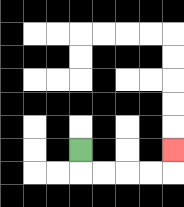{'start': '[3, 6]', 'end': '[7, 6]', 'path_directions': 'D,R,R,R,R,U', 'path_coordinates': '[[3, 6], [3, 7], [4, 7], [5, 7], [6, 7], [7, 7], [7, 6]]'}